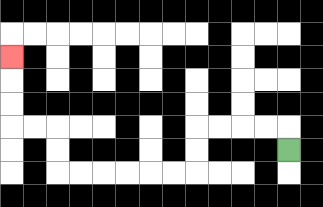{'start': '[12, 6]', 'end': '[0, 2]', 'path_directions': 'U,L,L,L,L,D,D,L,L,L,L,L,L,U,U,L,L,U,U,U', 'path_coordinates': '[[12, 6], [12, 5], [11, 5], [10, 5], [9, 5], [8, 5], [8, 6], [8, 7], [7, 7], [6, 7], [5, 7], [4, 7], [3, 7], [2, 7], [2, 6], [2, 5], [1, 5], [0, 5], [0, 4], [0, 3], [0, 2]]'}